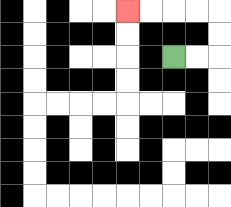{'start': '[7, 2]', 'end': '[5, 0]', 'path_directions': 'R,R,U,U,L,L,L,L', 'path_coordinates': '[[7, 2], [8, 2], [9, 2], [9, 1], [9, 0], [8, 0], [7, 0], [6, 0], [5, 0]]'}